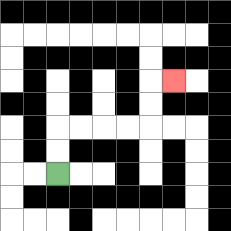{'start': '[2, 7]', 'end': '[7, 3]', 'path_directions': 'U,U,R,R,R,R,U,U,R', 'path_coordinates': '[[2, 7], [2, 6], [2, 5], [3, 5], [4, 5], [5, 5], [6, 5], [6, 4], [6, 3], [7, 3]]'}